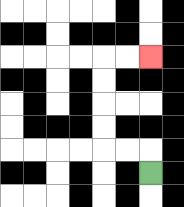{'start': '[6, 7]', 'end': '[6, 2]', 'path_directions': 'U,L,L,U,U,U,U,R,R', 'path_coordinates': '[[6, 7], [6, 6], [5, 6], [4, 6], [4, 5], [4, 4], [4, 3], [4, 2], [5, 2], [6, 2]]'}